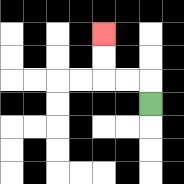{'start': '[6, 4]', 'end': '[4, 1]', 'path_directions': 'U,L,L,U,U', 'path_coordinates': '[[6, 4], [6, 3], [5, 3], [4, 3], [4, 2], [4, 1]]'}